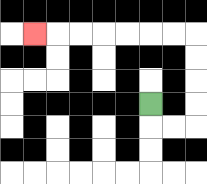{'start': '[6, 4]', 'end': '[1, 1]', 'path_directions': 'D,R,R,U,U,U,U,L,L,L,L,L,L,L', 'path_coordinates': '[[6, 4], [6, 5], [7, 5], [8, 5], [8, 4], [8, 3], [8, 2], [8, 1], [7, 1], [6, 1], [5, 1], [4, 1], [3, 1], [2, 1], [1, 1]]'}